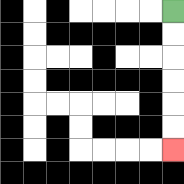{'start': '[7, 0]', 'end': '[7, 6]', 'path_directions': 'D,D,D,D,D,D', 'path_coordinates': '[[7, 0], [7, 1], [7, 2], [7, 3], [7, 4], [7, 5], [7, 6]]'}